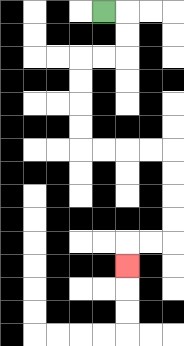{'start': '[4, 0]', 'end': '[5, 11]', 'path_directions': 'R,D,D,L,L,D,D,D,D,R,R,R,R,D,D,D,D,L,L,D', 'path_coordinates': '[[4, 0], [5, 0], [5, 1], [5, 2], [4, 2], [3, 2], [3, 3], [3, 4], [3, 5], [3, 6], [4, 6], [5, 6], [6, 6], [7, 6], [7, 7], [7, 8], [7, 9], [7, 10], [6, 10], [5, 10], [5, 11]]'}